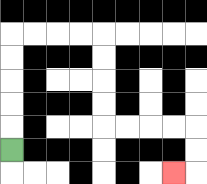{'start': '[0, 6]', 'end': '[7, 7]', 'path_directions': 'U,U,U,U,U,R,R,R,R,D,D,D,D,R,R,R,R,D,D,L', 'path_coordinates': '[[0, 6], [0, 5], [0, 4], [0, 3], [0, 2], [0, 1], [1, 1], [2, 1], [3, 1], [4, 1], [4, 2], [4, 3], [4, 4], [4, 5], [5, 5], [6, 5], [7, 5], [8, 5], [8, 6], [8, 7], [7, 7]]'}